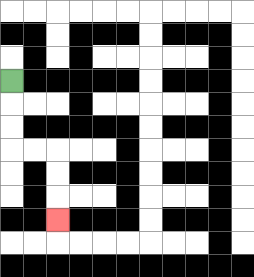{'start': '[0, 3]', 'end': '[2, 9]', 'path_directions': 'D,D,D,R,R,D,D,D', 'path_coordinates': '[[0, 3], [0, 4], [0, 5], [0, 6], [1, 6], [2, 6], [2, 7], [2, 8], [2, 9]]'}